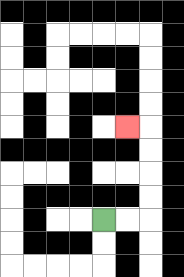{'start': '[4, 9]', 'end': '[5, 5]', 'path_directions': 'R,R,U,U,U,U,L', 'path_coordinates': '[[4, 9], [5, 9], [6, 9], [6, 8], [6, 7], [6, 6], [6, 5], [5, 5]]'}